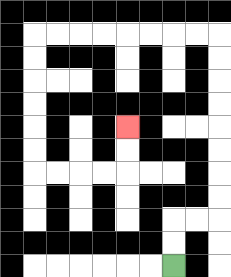{'start': '[7, 11]', 'end': '[5, 5]', 'path_directions': 'U,U,R,R,U,U,U,U,U,U,U,U,L,L,L,L,L,L,L,L,D,D,D,D,D,D,R,R,R,R,U,U', 'path_coordinates': '[[7, 11], [7, 10], [7, 9], [8, 9], [9, 9], [9, 8], [9, 7], [9, 6], [9, 5], [9, 4], [9, 3], [9, 2], [9, 1], [8, 1], [7, 1], [6, 1], [5, 1], [4, 1], [3, 1], [2, 1], [1, 1], [1, 2], [1, 3], [1, 4], [1, 5], [1, 6], [1, 7], [2, 7], [3, 7], [4, 7], [5, 7], [5, 6], [5, 5]]'}